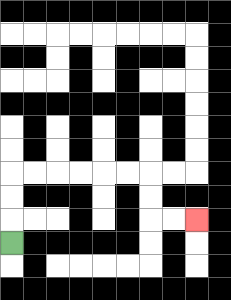{'start': '[0, 10]', 'end': '[8, 9]', 'path_directions': 'U,U,U,R,R,R,R,R,R,D,D,R,R', 'path_coordinates': '[[0, 10], [0, 9], [0, 8], [0, 7], [1, 7], [2, 7], [3, 7], [4, 7], [5, 7], [6, 7], [6, 8], [6, 9], [7, 9], [8, 9]]'}